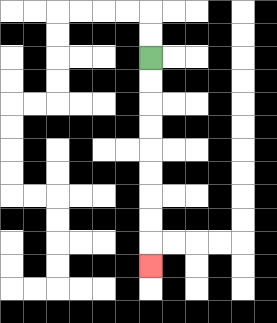{'start': '[6, 2]', 'end': '[6, 11]', 'path_directions': 'D,D,D,D,D,D,D,D,D', 'path_coordinates': '[[6, 2], [6, 3], [6, 4], [6, 5], [6, 6], [6, 7], [6, 8], [6, 9], [6, 10], [6, 11]]'}